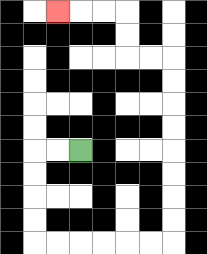{'start': '[3, 6]', 'end': '[2, 0]', 'path_directions': 'L,L,D,D,D,D,R,R,R,R,R,R,U,U,U,U,U,U,U,U,L,L,U,U,L,L,L', 'path_coordinates': '[[3, 6], [2, 6], [1, 6], [1, 7], [1, 8], [1, 9], [1, 10], [2, 10], [3, 10], [4, 10], [5, 10], [6, 10], [7, 10], [7, 9], [7, 8], [7, 7], [7, 6], [7, 5], [7, 4], [7, 3], [7, 2], [6, 2], [5, 2], [5, 1], [5, 0], [4, 0], [3, 0], [2, 0]]'}